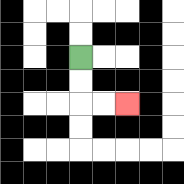{'start': '[3, 2]', 'end': '[5, 4]', 'path_directions': 'D,D,R,R', 'path_coordinates': '[[3, 2], [3, 3], [3, 4], [4, 4], [5, 4]]'}